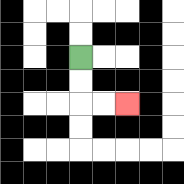{'start': '[3, 2]', 'end': '[5, 4]', 'path_directions': 'D,D,R,R', 'path_coordinates': '[[3, 2], [3, 3], [3, 4], [4, 4], [5, 4]]'}